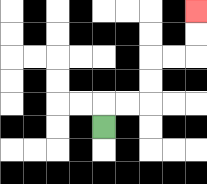{'start': '[4, 5]', 'end': '[8, 0]', 'path_directions': 'U,R,R,U,U,R,R,U,U', 'path_coordinates': '[[4, 5], [4, 4], [5, 4], [6, 4], [6, 3], [6, 2], [7, 2], [8, 2], [8, 1], [8, 0]]'}